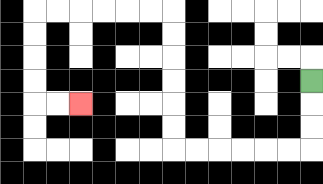{'start': '[13, 3]', 'end': '[3, 4]', 'path_directions': 'D,D,D,L,L,L,L,L,L,U,U,U,U,U,U,L,L,L,L,L,L,D,D,D,D,R,R', 'path_coordinates': '[[13, 3], [13, 4], [13, 5], [13, 6], [12, 6], [11, 6], [10, 6], [9, 6], [8, 6], [7, 6], [7, 5], [7, 4], [7, 3], [7, 2], [7, 1], [7, 0], [6, 0], [5, 0], [4, 0], [3, 0], [2, 0], [1, 0], [1, 1], [1, 2], [1, 3], [1, 4], [2, 4], [3, 4]]'}